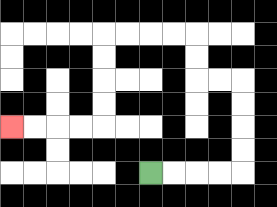{'start': '[6, 7]', 'end': '[0, 5]', 'path_directions': 'R,R,R,R,U,U,U,U,L,L,U,U,L,L,L,L,D,D,D,D,L,L,L,L', 'path_coordinates': '[[6, 7], [7, 7], [8, 7], [9, 7], [10, 7], [10, 6], [10, 5], [10, 4], [10, 3], [9, 3], [8, 3], [8, 2], [8, 1], [7, 1], [6, 1], [5, 1], [4, 1], [4, 2], [4, 3], [4, 4], [4, 5], [3, 5], [2, 5], [1, 5], [0, 5]]'}